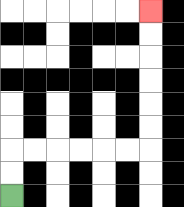{'start': '[0, 8]', 'end': '[6, 0]', 'path_directions': 'U,U,R,R,R,R,R,R,U,U,U,U,U,U', 'path_coordinates': '[[0, 8], [0, 7], [0, 6], [1, 6], [2, 6], [3, 6], [4, 6], [5, 6], [6, 6], [6, 5], [6, 4], [6, 3], [6, 2], [6, 1], [6, 0]]'}